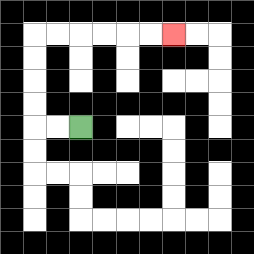{'start': '[3, 5]', 'end': '[7, 1]', 'path_directions': 'L,L,U,U,U,U,R,R,R,R,R,R', 'path_coordinates': '[[3, 5], [2, 5], [1, 5], [1, 4], [1, 3], [1, 2], [1, 1], [2, 1], [3, 1], [4, 1], [5, 1], [6, 1], [7, 1]]'}